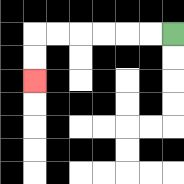{'start': '[7, 1]', 'end': '[1, 3]', 'path_directions': 'L,L,L,L,L,L,D,D', 'path_coordinates': '[[7, 1], [6, 1], [5, 1], [4, 1], [3, 1], [2, 1], [1, 1], [1, 2], [1, 3]]'}